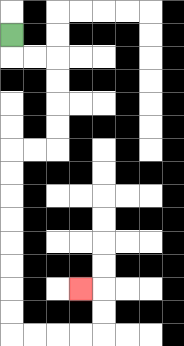{'start': '[0, 1]', 'end': '[3, 12]', 'path_directions': 'D,R,R,D,D,D,D,L,L,D,D,D,D,D,D,D,D,R,R,R,R,U,U,L', 'path_coordinates': '[[0, 1], [0, 2], [1, 2], [2, 2], [2, 3], [2, 4], [2, 5], [2, 6], [1, 6], [0, 6], [0, 7], [0, 8], [0, 9], [0, 10], [0, 11], [0, 12], [0, 13], [0, 14], [1, 14], [2, 14], [3, 14], [4, 14], [4, 13], [4, 12], [3, 12]]'}